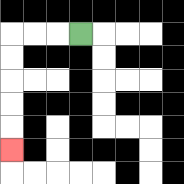{'start': '[3, 1]', 'end': '[0, 6]', 'path_directions': 'L,L,L,D,D,D,D,D', 'path_coordinates': '[[3, 1], [2, 1], [1, 1], [0, 1], [0, 2], [0, 3], [0, 4], [0, 5], [0, 6]]'}